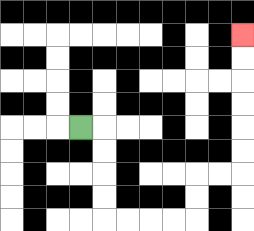{'start': '[3, 5]', 'end': '[10, 1]', 'path_directions': 'R,D,D,D,D,R,R,R,R,U,U,R,R,U,U,U,U,U,U', 'path_coordinates': '[[3, 5], [4, 5], [4, 6], [4, 7], [4, 8], [4, 9], [5, 9], [6, 9], [7, 9], [8, 9], [8, 8], [8, 7], [9, 7], [10, 7], [10, 6], [10, 5], [10, 4], [10, 3], [10, 2], [10, 1]]'}